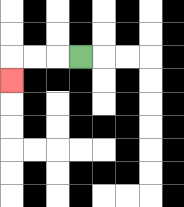{'start': '[3, 2]', 'end': '[0, 3]', 'path_directions': 'L,L,L,D', 'path_coordinates': '[[3, 2], [2, 2], [1, 2], [0, 2], [0, 3]]'}